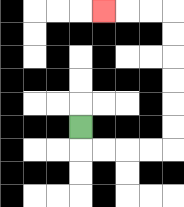{'start': '[3, 5]', 'end': '[4, 0]', 'path_directions': 'D,R,R,R,R,U,U,U,U,U,U,L,L,L', 'path_coordinates': '[[3, 5], [3, 6], [4, 6], [5, 6], [6, 6], [7, 6], [7, 5], [7, 4], [7, 3], [7, 2], [7, 1], [7, 0], [6, 0], [5, 0], [4, 0]]'}